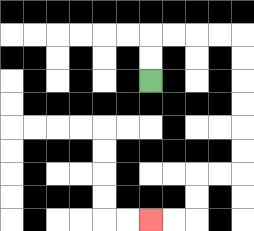{'start': '[6, 3]', 'end': '[6, 9]', 'path_directions': 'U,U,R,R,R,R,D,D,D,D,D,D,L,L,D,D,L,L', 'path_coordinates': '[[6, 3], [6, 2], [6, 1], [7, 1], [8, 1], [9, 1], [10, 1], [10, 2], [10, 3], [10, 4], [10, 5], [10, 6], [10, 7], [9, 7], [8, 7], [8, 8], [8, 9], [7, 9], [6, 9]]'}